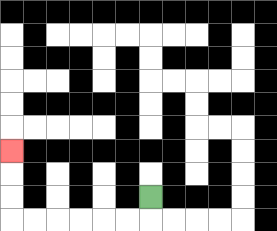{'start': '[6, 8]', 'end': '[0, 6]', 'path_directions': 'D,L,L,L,L,L,L,U,U,U', 'path_coordinates': '[[6, 8], [6, 9], [5, 9], [4, 9], [3, 9], [2, 9], [1, 9], [0, 9], [0, 8], [0, 7], [0, 6]]'}